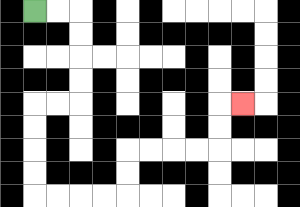{'start': '[1, 0]', 'end': '[10, 4]', 'path_directions': 'R,R,D,D,D,D,L,L,D,D,D,D,R,R,R,R,U,U,R,R,R,R,U,U,R', 'path_coordinates': '[[1, 0], [2, 0], [3, 0], [3, 1], [3, 2], [3, 3], [3, 4], [2, 4], [1, 4], [1, 5], [1, 6], [1, 7], [1, 8], [2, 8], [3, 8], [4, 8], [5, 8], [5, 7], [5, 6], [6, 6], [7, 6], [8, 6], [9, 6], [9, 5], [9, 4], [10, 4]]'}